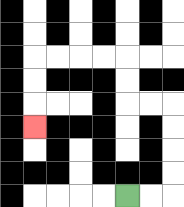{'start': '[5, 8]', 'end': '[1, 5]', 'path_directions': 'R,R,U,U,U,U,L,L,U,U,L,L,L,L,D,D,D', 'path_coordinates': '[[5, 8], [6, 8], [7, 8], [7, 7], [7, 6], [7, 5], [7, 4], [6, 4], [5, 4], [5, 3], [5, 2], [4, 2], [3, 2], [2, 2], [1, 2], [1, 3], [1, 4], [1, 5]]'}